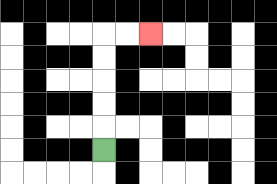{'start': '[4, 6]', 'end': '[6, 1]', 'path_directions': 'U,U,U,U,U,R,R', 'path_coordinates': '[[4, 6], [4, 5], [4, 4], [4, 3], [4, 2], [4, 1], [5, 1], [6, 1]]'}